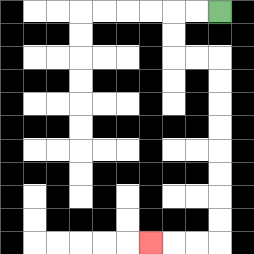{'start': '[9, 0]', 'end': '[6, 10]', 'path_directions': 'L,L,D,D,R,R,D,D,D,D,D,D,D,D,L,L,L', 'path_coordinates': '[[9, 0], [8, 0], [7, 0], [7, 1], [7, 2], [8, 2], [9, 2], [9, 3], [9, 4], [9, 5], [9, 6], [9, 7], [9, 8], [9, 9], [9, 10], [8, 10], [7, 10], [6, 10]]'}